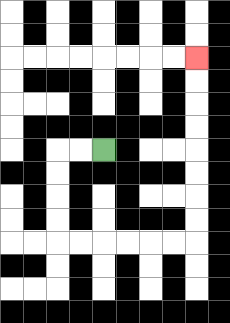{'start': '[4, 6]', 'end': '[8, 2]', 'path_directions': 'L,L,D,D,D,D,R,R,R,R,R,R,U,U,U,U,U,U,U,U', 'path_coordinates': '[[4, 6], [3, 6], [2, 6], [2, 7], [2, 8], [2, 9], [2, 10], [3, 10], [4, 10], [5, 10], [6, 10], [7, 10], [8, 10], [8, 9], [8, 8], [8, 7], [8, 6], [8, 5], [8, 4], [8, 3], [8, 2]]'}